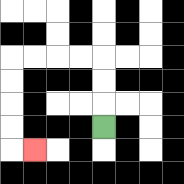{'start': '[4, 5]', 'end': '[1, 6]', 'path_directions': 'U,U,U,L,L,L,L,D,D,D,D,R', 'path_coordinates': '[[4, 5], [4, 4], [4, 3], [4, 2], [3, 2], [2, 2], [1, 2], [0, 2], [0, 3], [0, 4], [0, 5], [0, 6], [1, 6]]'}